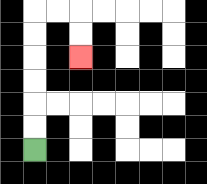{'start': '[1, 6]', 'end': '[3, 2]', 'path_directions': 'U,U,U,U,U,U,R,R,D,D', 'path_coordinates': '[[1, 6], [1, 5], [1, 4], [1, 3], [1, 2], [1, 1], [1, 0], [2, 0], [3, 0], [3, 1], [3, 2]]'}